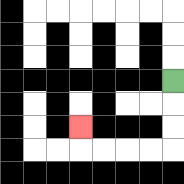{'start': '[7, 3]', 'end': '[3, 5]', 'path_directions': 'D,D,D,L,L,L,L,U', 'path_coordinates': '[[7, 3], [7, 4], [7, 5], [7, 6], [6, 6], [5, 6], [4, 6], [3, 6], [3, 5]]'}